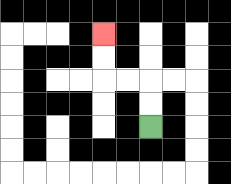{'start': '[6, 5]', 'end': '[4, 1]', 'path_directions': 'U,U,L,L,U,U', 'path_coordinates': '[[6, 5], [6, 4], [6, 3], [5, 3], [4, 3], [4, 2], [4, 1]]'}